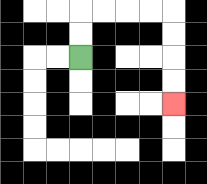{'start': '[3, 2]', 'end': '[7, 4]', 'path_directions': 'U,U,R,R,R,R,D,D,D,D', 'path_coordinates': '[[3, 2], [3, 1], [3, 0], [4, 0], [5, 0], [6, 0], [7, 0], [7, 1], [7, 2], [7, 3], [7, 4]]'}